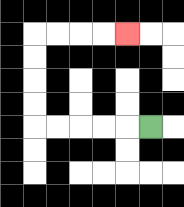{'start': '[6, 5]', 'end': '[5, 1]', 'path_directions': 'L,L,L,L,L,U,U,U,U,R,R,R,R', 'path_coordinates': '[[6, 5], [5, 5], [4, 5], [3, 5], [2, 5], [1, 5], [1, 4], [1, 3], [1, 2], [1, 1], [2, 1], [3, 1], [4, 1], [5, 1]]'}